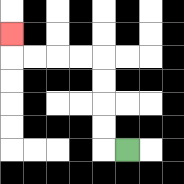{'start': '[5, 6]', 'end': '[0, 1]', 'path_directions': 'L,U,U,U,U,L,L,L,L,U', 'path_coordinates': '[[5, 6], [4, 6], [4, 5], [4, 4], [4, 3], [4, 2], [3, 2], [2, 2], [1, 2], [0, 2], [0, 1]]'}